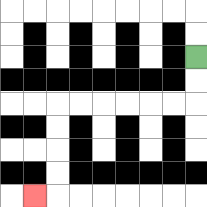{'start': '[8, 2]', 'end': '[1, 8]', 'path_directions': 'D,D,L,L,L,L,L,L,D,D,D,D,L', 'path_coordinates': '[[8, 2], [8, 3], [8, 4], [7, 4], [6, 4], [5, 4], [4, 4], [3, 4], [2, 4], [2, 5], [2, 6], [2, 7], [2, 8], [1, 8]]'}